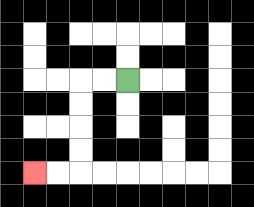{'start': '[5, 3]', 'end': '[1, 7]', 'path_directions': 'L,L,D,D,D,D,L,L', 'path_coordinates': '[[5, 3], [4, 3], [3, 3], [3, 4], [3, 5], [3, 6], [3, 7], [2, 7], [1, 7]]'}